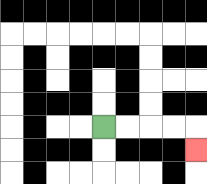{'start': '[4, 5]', 'end': '[8, 6]', 'path_directions': 'R,R,R,R,D', 'path_coordinates': '[[4, 5], [5, 5], [6, 5], [7, 5], [8, 5], [8, 6]]'}